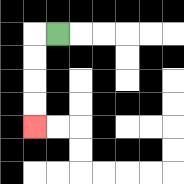{'start': '[2, 1]', 'end': '[1, 5]', 'path_directions': 'L,D,D,D,D', 'path_coordinates': '[[2, 1], [1, 1], [1, 2], [1, 3], [1, 4], [1, 5]]'}